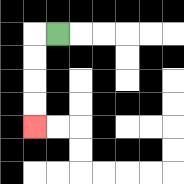{'start': '[2, 1]', 'end': '[1, 5]', 'path_directions': 'L,D,D,D,D', 'path_coordinates': '[[2, 1], [1, 1], [1, 2], [1, 3], [1, 4], [1, 5]]'}